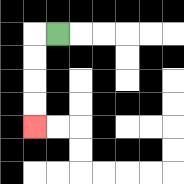{'start': '[2, 1]', 'end': '[1, 5]', 'path_directions': 'L,D,D,D,D', 'path_coordinates': '[[2, 1], [1, 1], [1, 2], [1, 3], [1, 4], [1, 5]]'}